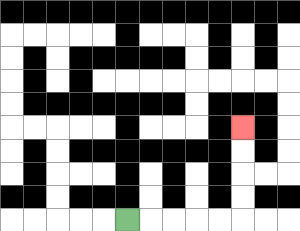{'start': '[5, 9]', 'end': '[10, 5]', 'path_directions': 'R,R,R,R,R,U,U,U,U', 'path_coordinates': '[[5, 9], [6, 9], [7, 9], [8, 9], [9, 9], [10, 9], [10, 8], [10, 7], [10, 6], [10, 5]]'}